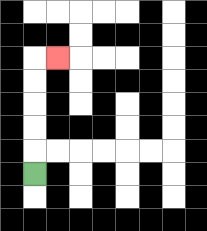{'start': '[1, 7]', 'end': '[2, 2]', 'path_directions': 'U,U,U,U,U,R', 'path_coordinates': '[[1, 7], [1, 6], [1, 5], [1, 4], [1, 3], [1, 2], [2, 2]]'}